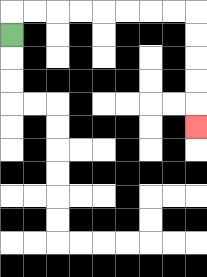{'start': '[0, 1]', 'end': '[8, 5]', 'path_directions': 'U,R,R,R,R,R,R,R,R,D,D,D,D,D', 'path_coordinates': '[[0, 1], [0, 0], [1, 0], [2, 0], [3, 0], [4, 0], [5, 0], [6, 0], [7, 0], [8, 0], [8, 1], [8, 2], [8, 3], [8, 4], [8, 5]]'}